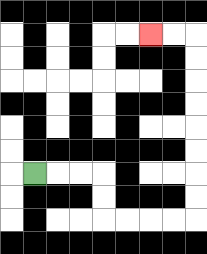{'start': '[1, 7]', 'end': '[6, 1]', 'path_directions': 'R,R,R,D,D,R,R,R,R,U,U,U,U,U,U,U,U,L,L', 'path_coordinates': '[[1, 7], [2, 7], [3, 7], [4, 7], [4, 8], [4, 9], [5, 9], [6, 9], [7, 9], [8, 9], [8, 8], [8, 7], [8, 6], [8, 5], [8, 4], [8, 3], [8, 2], [8, 1], [7, 1], [6, 1]]'}